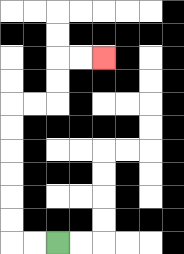{'start': '[2, 10]', 'end': '[4, 2]', 'path_directions': 'L,L,U,U,U,U,U,U,R,R,U,U,R,R', 'path_coordinates': '[[2, 10], [1, 10], [0, 10], [0, 9], [0, 8], [0, 7], [0, 6], [0, 5], [0, 4], [1, 4], [2, 4], [2, 3], [2, 2], [3, 2], [4, 2]]'}